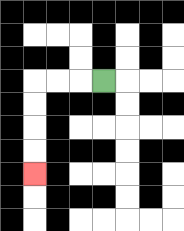{'start': '[4, 3]', 'end': '[1, 7]', 'path_directions': 'L,L,L,D,D,D,D', 'path_coordinates': '[[4, 3], [3, 3], [2, 3], [1, 3], [1, 4], [1, 5], [1, 6], [1, 7]]'}